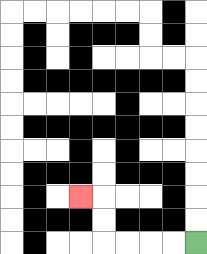{'start': '[8, 10]', 'end': '[3, 8]', 'path_directions': 'L,L,L,L,U,U,L', 'path_coordinates': '[[8, 10], [7, 10], [6, 10], [5, 10], [4, 10], [4, 9], [4, 8], [3, 8]]'}